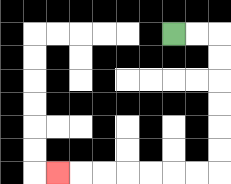{'start': '[7, 1]', 'end': '[2, 7]', 'path_directions': 'R,R,D,D,D,D,D,D,L,L,L,L,L,L,L', 'path_coordinates': '[[7, 1], [8, 1], [9, 1], [9, 2], [9, 3], [9, 4], [9, 5], [9, 6], [9, 7], [8, 7], [7, 7], [6, 7], [5, 7], [4, 7], [3, 7], [2, 7]]'}